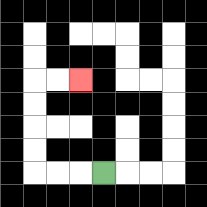{'start': '[4, 7]', 'end': '[3, 3]', 'path_directions': 'L,L,L,U,U,U,U,R,R', 'path_coordinates': '[[4, 7], [3, 7], [2, 7], [1, 7], [1, 6], [1, 5], [1, 4], [1, 3], [2, 3], [3, 3]]'}